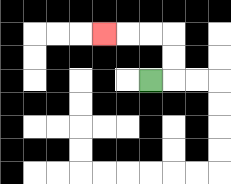{'start': '[6, 3]', 'end': '[4, 1]', 'path_directions': 'R,U,U,L,L,L', 'path_coordinates': '[[6, 3], [7, 3], [7, 2], [7, 1], [6, 1], [5, 1], [4, 1]]'}